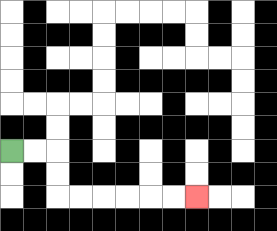{'start': '[0, 6]', 'end': '[8, 8]', 'path_directions': 'R,R,D,D,R,R,R,R,R,R', 'path_coordinates': '[[0, 6], [1, 6], [2, 6], [2, 7], [2, 8], [3, 8], [4, 8], [5, 8], [6, 8], [7, 8], [8, 8]]'}